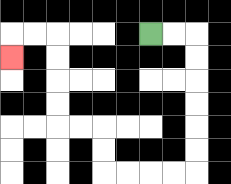{'start': '[6, 1]', 'end': '[0, 2]', 'path_directions': 'R,R,D,D,D,D,D,D,L,L,L,L,U,U,L,L,U,U,U,U,L,L,D', 'path_coordinates': '[[6, 1], [7, 1], [8, 1], [8, 2], [8, 3], [8, 4], [8, 5], [8, 6], [8, 7], [7, 7], [6, 7], [5, 7], [4, 7], [4, 6], [4, 5], [3, 5], [2, 5], [2, 4], [2, 3], [2, 2], [2, 1], [1, 1], [0, 1], [0, 2]]'}